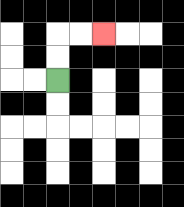{'start': '[2, 3]', 'end': '[4, 1]', 'path_directions': 'U,U,R,R', 'path_coordinates': '[[2, 3], [2, 2], [2, 1], [3, 1], [4, 1]]'}